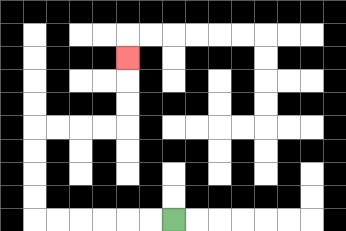{'start': '[7, 9]', 'end': '[5, 2]', 'path_directions': 'L,L,L,L,L,L,U,U,U,U,R,R,R,R,U,U,U', 'path_coordinates': '[[7, 9], [6, 9], [5, 9], [4, 9], [3, 9], [2, 9], [1, 9], [1, 8], [1, 7], [1, 6], [1, 5], [2, 5], [3, 5], [4, 5], [5, 5], [5, 4], [5, 3], [5, 2]]'}